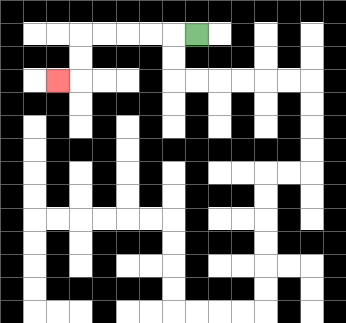{'start': '[8, 1]', 'end': '[2, 3]', 'path_directions': 'L,L,L,L,L,D,D,L', 'path_coordinates': '[[8, 1], [7, 1], [6, 1], [5, 1], [4, 1], [3, 1], [3, 2], [3, 3], [2, 3]]'}